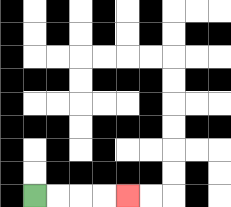{'start': '[1, 8]', 'end': '[5, 8]', 'path_directions': 'R,R,R,R', 'path_coordinates': '[[1, 8], [2, 8], [3, 8], [4, 8], [5, 8]]'}